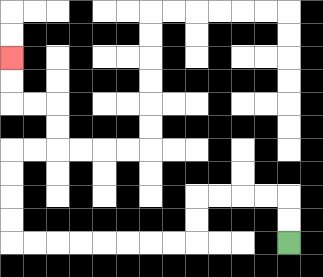{'start': '[12, 10]', 'end': '[0, 2]', 'path_directions': 'U,U,L,L,L,L,D,D,L,L,L,L,L,L,L,L,U,U,U,U,R,R,U,U,L,L,U,U', 'path_coordinates': '[[12, 10], [12, 9], [12, 8], [11, 8], [10, 8], [9, 8], [8, 8], [8, 9], [8, 10], [7, 10], [6, 10], [5, 10], [4, 10], [3, 10], [2, 10], [1, 10], [0, 10], [0, 9], [0, 8], [0, 7], [0, 6], [1, 6], [2, 6], [2, 5], [2, 4], [1, 4], [0, 4], [0, 3], [0, 2]]'}